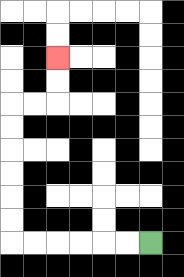{'start': '[6, 10]', 'end': '[2, 2]', 'path_directions': 'L,L,L,L,L,L,U,U,U,U,U,U,R,R,U,U', 'path_coordinates': '[[6, 10], [5, 10], [4, 10], [3, 10], [2, 10], [1, 10], [0, 10], [0, 9], [0, 8], [0, 7], [0, 6], [0, 5], [0, 4], [1, 4], [2, 4], [2, 3], [2, 2]]'}